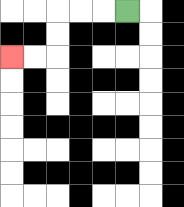{'start': '[5, 0]', 'end': '[0, 2]', 'path_directions': 'L,L,L,D,D,L,L', 'path_coordinates': '[[5, 0], [4, 0], [3, 0], [2, 0], [2, 1], [2, 2], [1, 2], [0, 2]]'}